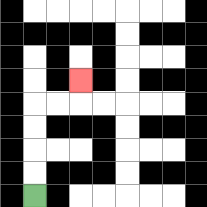{'start': '[1, 8]', 'end': '[3, 3]', 'path_directions': 'U,U,U,U,R,R,U', 'path_coordinates': '[[1, 8], [1, 7], [1, 6], [1, 5], [1, 4], [2, 4], [3, 4], [3, 3]]'}